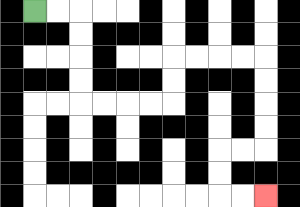{'start': '[1, 0]', 'end': '[11, 8]', 'path_directions': 'R,R,D,D,D,D,R,R,R,R,U,U,R,R,R,R,D,D,D,D,L,L,D,D,R,R', 'path_coordinates': '[[1, 0], [2, 0], [3, 0], [3, 1], [3, 2], [3, 3], [3, 4], [4, 4], [5, 4], [6, 4], [7, 4], [7, 3], [7, 2], [8, 2], [9, 2], [10, 2], [11, 2], [11, 3], [11, 4], [11, 5], [11, 6], [10, 6], [9, 6], [9, 7], [9, 8], [10, 8], [11, 8]]'}